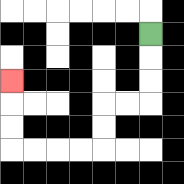{'start': '[6, 1]', 'end': '[0, 3]', 'path_directions': 'D,D,D,L,L,D,D,L,L,L,L,U,U,U', 'path_coordinates': '[[6, 1], [6, 2], [6, 3], [6, 4], [5, 4], [4, 4], [4, 5], [4, 6], [3, 6], [2, 6], [1, 6], [0, 6], [0, 5], [0, 4], [0, 3]]'}